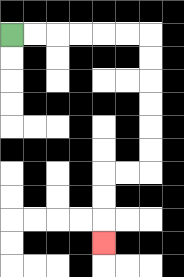{'start': '[0, 1]', 'end': '[4, 10]', 'path_directions': 'R,R,R,R,R,R,D,D,D,D,D,D,L,L,D,D,D', 'path_coordinates': '[[0, 1], [1, 1], [2, 1], [3, 1], [4, 1], [5, 1], [6, 1], [6, 2], [6, 3], [6, 4], [6, 5], [6, 6], [6, 7], [5, 7], [4, 7], [4, 8], [4, 9], [4, 10]]'}